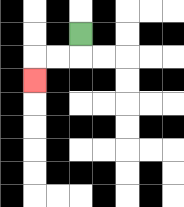{'start': '[3, 1]', 'end': '[1, 3]', 'path_directions': 'D,L,L,D', 'path_coordinates': '[[3, 1], [3, 2], [2, 2], [1, 2], [1, 3]]'}